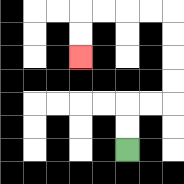{'start': '[5, 6]', 'end': '[3, 2]', 'path_directions': 'U,U,R,R,U,U,U,U,L,L,L,L,D,D', 'path_coordinates': '[[5, 6], [5, 5], [5, 4], [6, 4], [7, 4], [7, 3], [7, 2], [7, 1], [7, 0], [6, 0], [5, 0], [4, 0], [3, 0], [3, 1], [3, 2]]'}